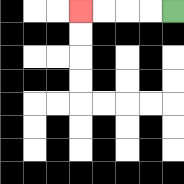{'start': '[7, 0]', 'end': '[3, 0]', 'path_directions': 'L,L,L,L', 'path_coordinates': '[[7, 0], [6, 0], [5, 0], [4, 0], [3, 0]]'}